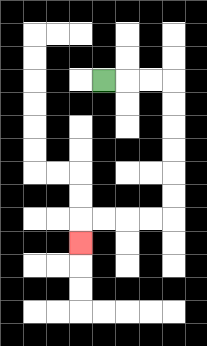{'start': '[4, 3]', 'end': '[3, 10]', 'path_directions': 'R,R,R,D,D,D,D,D,D,L,L,L,L,D', 'path_coordinates': '[[4, 3], [5, 3], [6, 3], [7, 3], [7, 4], [7, 5], [7, 6], [7, 7], [7, 8], [7, 9], [6, 9], [5, 9], [4, 9], [3, 9], [3, 10]]'}